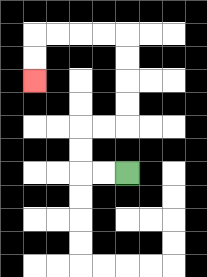{'start': '[5, 7]', 'end': '[1, 3]', 'path_directions': 'L,L,U,U,R,R,U,U,U,U,L,L,L,L,D,D', 'path_coordinates': '[[5, 7], [4, 7], [3, 7], [3, 6], [3, 5], [4, 5], [5, 5], [5, 4], [5, 3], [5, 2], [5, 1], [4, 1], [3, 1], [2, 1], [1, 1], [1, 2], [1, 3]]'}